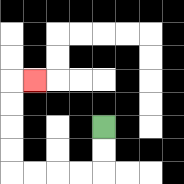{'start': '[4, 5]', 'end': '[1, 3]', 'path_directions': 'D,D,L,L,L,L,U,U,U,U,R', 'path_coordinates': '[[4, 5], [4, 6], [4, 7], [3, 7], [2, 7], [1, 7], [0, 7], [0, 6], [0, 5], [0, 4], [0, 3], [1, 3]]'}